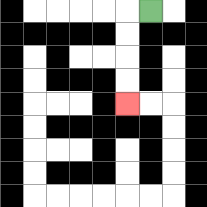{'start': '[6, 0]', 'end': '[5, 4]', 'path_directions': 'L,D,D,D,D', 'path_coordinates': '[[6, 0], [5, 0], [5, 1], [5, 2], [5, 3], [5, 4]]'}